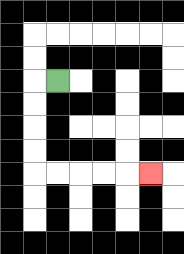{'start': '[2, 3]', 'end': '[6, 7]', 'path_directions': 'L,D,D,D,D,R,R,R,R,R', 'path_coordinates': '[[2, 3], [1, 3], [1, 4], [1, 5], [1, 6], [1, 7], [2, 7], [3, 7], [4, 7], [5, 7], [6, 7]]'}